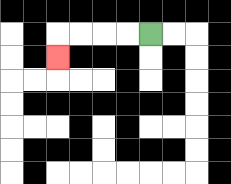{'start': '[6, 1]', 'end': '[2, 2]', 'path_directions': 'L,L,L,L,D', 'path_coordinates': '[[6, 1], [5, 1], [4, 1], [3, 1], [2, 1], [2, 2]]'}